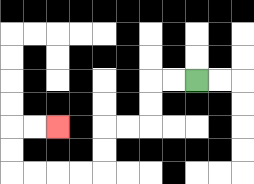{'start': '[8, 3]', 'end': '[2, 5]', 'path_directions': 'L,L,D,D,L,L,D,D,L,L,L,L,U,U,R,R', 'path_coordinates': '[[8, 3], [7, 3], [6, 3], [6, 4], [6, 5], [5, 5], [4, 5], [4, 6], [4, 7], [3, 7], [2, 7], [1, 7], [0, 7], [0, 6], [0, 5], [1, 5], [2, 5]]'}